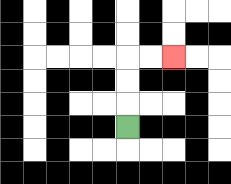{'start': '[5, 5]', 'end': '[7, 2]', 'path_directions': 'U,U,U,R,R', 'path_coordinates': '[[5, 5], [5, 4], [5, 3], [5, 2], [6, 2], [7, 2]]'}